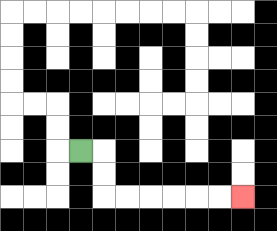{'start': '[3, 6]', 'end': '[10, 8]', 'path_directions': 'R,D,D,R,R,R,R,R,R', 'path_coordinates': '[[3, 6], [4, 6], [4, 7], [4, 8], [5, 8], [6, 8], [7, 8], [8, 8], [9, 8], [10, 8]]'}